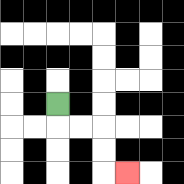{'start': '[2, 4]', 'end': '[5, 7]', 'path_directions': 'D,R,R,D,D,R', 'path_coordinates': '[[2, 4], [2, 5], [3, 5], [4, 5], [4, 6], [4, 7], [5, 7]]'}